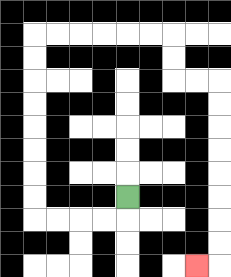{'start': '[5, 8]', 'end': '[8, 11]', 'path_directions': 'D,L,L,L,L,U,U,U,U,U,U,U,U,R,R,R,R,R,R,D,D,R,R,D,D,D,D,D,D,D,D,L', 'path_coordinates': '[[5, 8], [5, 9], [4, 9], [3, 9], [2, 9], [1, 9], [1, 8], [1, 7], [1, 6], [1, 5], [1, 4], [1, 3], [1, 2], [1, 1], [2, 1], [3, 1], [4, 1], [5, 1], [6, 1], [7, 1], [7, 2], [7, 3], [8, 3], [9, 3], [9, 4], [9, 5], [9, 6], [9, 7], [9, 8], [9, 9], [9, 10], [9, 11], [8, 11]]'}